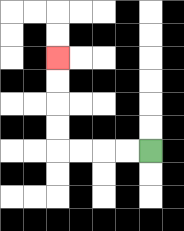{'start': '[6, 6]', 'end': '[2, 2]', 'path_directions': 'L,L,L,L,U,U,U,U', 'path_coordinates': '[[6, 6], [5, 6], [4, 6], [3, 6], [2, 6], [2, 5], [2, 4], [2, 3], [2, 2]]'}